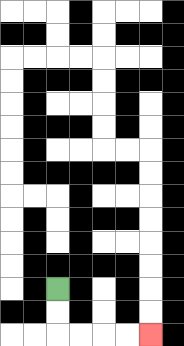{'start': '[2, 12]', 'end': '[6, 14]', 'path_directions': 'D,D,R,R,R,R', 'path_coordinates': '[[2, 12], [2, 13], [2, 14], [3, 14], [4, 14], [5, 14], [6, 14]]'}